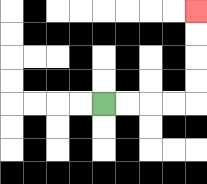{'start': '[4, 4]', 'end': '[8, 0]', 'path_directions': 'R,R,R,R,U,U,U,U', 'path_coordinates': '[[4, 4], [5, 4], [6, 4], [7, 4], [8, 4], [8, 3], [8, 2], [8, 1], [8, 0]]'}